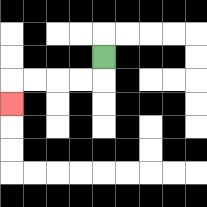{'start': '[4, 2]', 'end': '[0, 4]', 'path_directions': 'D,L,L,L,L,D', 'path_coordinates': '[[4, 2], [4, 3], [3, 3], [2, 3], [1, 3], [0, 3], [0, 4]]'}